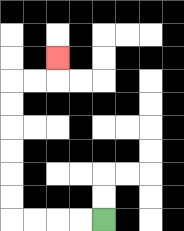{'start': '[4, 9]', 'end': '[2, 2]', 'path_directions': 'L,L,L,L,U,U,U,U,U,U,R,R,U', 'path_coordinates': '[[4, 9], [3, 9], [2, 9], [1, 9], [0, 9], [0, 8], [0, 7], [0, 6], [0, 5], [0, 4], [0, 3], [1, 3], [2, 3], [2, 2]]'}